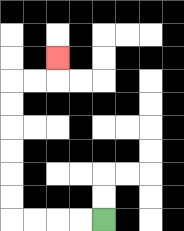{'start': '[4, 9]', 'end': '[2, 2]', 'path_directions': 'L,L,L,L,U,U,U,U,U,U,R,R,U', 'path_coordinates': '[[4, 9], [3, 9], [2, 9], [1, 9], [0, 9], [0, 8], [0, 7], [0, 6], [0, 5], [0, 4], [0, 3], [1, 3], [2, 3], [2, 2]]'}